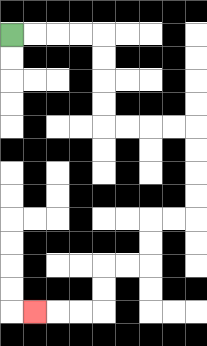{'start': '[0, 1]', 'end': '[1, 13]', 'path_directions': 'R,R,R,R,D,D,D,D,R,R,R,R,D,D,D,D,L,L,D,D,L,L,D,D,L,L,L', 'path_coordinates': '[[0, 1], [1, 1], [2, 1], [3, 1], [4, 1], [4, 2], [4, 3], [4, 4], [4, 5], [5, 5], [6, 5], [7, 5], [8, 5], [8, 6], [8, 7], [8, 8], [8, 9], [7, 9], [6, 9], [6, 10], [6, 11], [5, 11], [4, 11], [4, 12], [4, 13], [3, 13], [2, 13], [1, 13]]'}